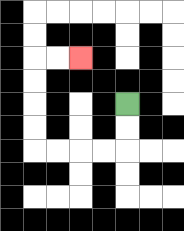{'start': '[5, 4]', 'end': '[3, 2]', 'path_directions': 'D,D,L,L,L,L,U,U,U,U,R,R', 'path_coordinates': '[[5, 4], [5, 5], [5, 6], [4, 6], [3, 6], [2, 6], [1, 6], [1, 5], [1, 4], [1, 3], [1, 2], [2, 2], [3, 2]]'}